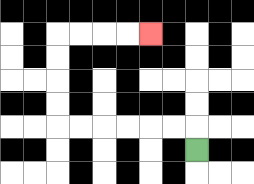{'start': '[8, 6]', 'end': '[6, 1]', 'path_directions': 'U,L,L,L,L,L,L,U,U,U,U,R,R,R,R', 'path_coordinates': '[[8, 6], [8, 5], [7, 5], [6, 5], [5, 5], [4, 5], [3, 5], [2, 5], [2, 4], [2, 3], [2, 2], [2, 1], [3, 1], [4, 1], [5, 1], [6, 1]]'}